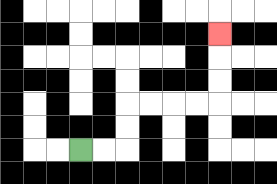{'start': '[3, 6]', 'end': '[9, 1]', 'path_directions': 'R,R,U,U,R,R,R,R,U,U,U', 'path_coordinates': '[[3, 6], [4, 6], [5, 6], [5, 5], [5, 4], [6, 4], [7, 4], [8, 4], [9, 4], [9, 3], [9, 2], [9, 1]]'}